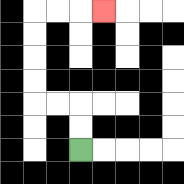{'start': '[3, 6]', 'end': '[4, 0]', 'path_directions': 'U,U,L,L,U,U,U,U,R,R,R', 'path_coordinates': '[[3, 6], [3, 5], [3, 4], [2, 4], [1, 4], [1, 3], [1, 2], [1, 1], [1, 0], [2, 0], [3, 0], [4, 0]]'}